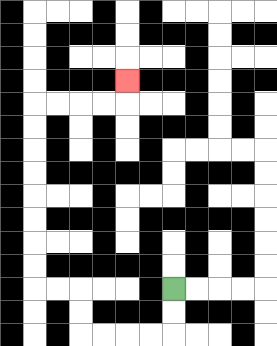{'start': '[7, 12]', 'end': '[5, 3]', 'path_directions': 'D,D,L,L,L,L,U,U,L,L,U,U,U,U,U,U,U,U,R,R,R,R,U', 'path_coordinates': '[[7, 12], [7, 13], [7, 14], [6, 14], [5, 14], [4, 14], [3, 14], [3, 13], [3, 12], [2, 12], [1, 12], [1, 11], [1, 10], [1, 9], [1, 8], [1, 7], [1, 6], [1, 5], [1, 4], [2, 4], [3, 4], [4, 4], [5, 4], [5, 3]]'}